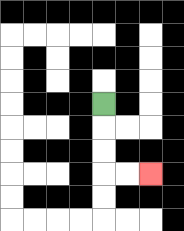{'start': '[4, 4]', 'end': '[6, 7]', 'path_directions': 'D,D,D,R,R', 'path_coordinates': '[[4, 4], [4, 5], [4, 6], [4, 7], [5, 7], [6, 7]]'}